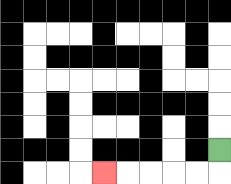{'start': '[9, 6]', 'end': '[4, 7]', 'path_directions': 'D,L,L,L,L,L', 'path_coordinates': '[[9, 6], [9, 7], [8, 7], [7, 7], [6, 7], [5, 7], [4, 7]]'}